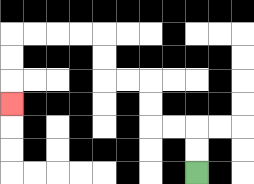{'start': '[8, 7]', 'end': '[0, 4]', 'path_directions': 'U,U,L,L,U,U,L,L,U,U,L,L,L,L,D,D,D', 'path_coordinates': '[[8, 7], [8, 6], [8, 5], [7, 5], [6, 5], [6, 4], [6, 3], [5, 3], [4, 3], [4, 2], [4, 1], [3, 1], [2, 1], [1, 1], [0, 1], [0, 2], [0, 3], [0, 4]]'}